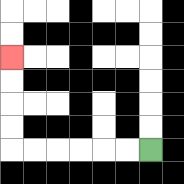{'start': '[6, 6]', 'end': '[0, 2]', 'path_directions': 'L,L,L,L,L,L,U,U,U,U', 'path_coordinates': '[[6, 6], [5, 6], [4, 6], [3, 6], [2, 6], [1, 6], [0, 6], [0, 5], [0, 4], [0, 3], [0, 2]]'}